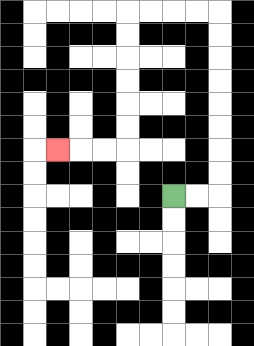{'start': '[7, 8]', 'end': '[2, 6]', 'path_directions': 'R,R,U,U,U,U,U,U,U,U,L,L,L,L,D,D,D,D,D,D,L,L,L', 'path_coordinates': '[[7, 8], [8, 8], [9, 8], [9, 7], [9, 6], [9, 5], [9, 4], [9, 3], [9, 2], [9, 1], [9, 0], [8, 0], [7, 0], [6, 0], [5, 0], [5, 1], [5, 2], [5, 3], [5, 4], [5, 5], [5, 6], [4, 6], [3, 6], [2, 6]]'}